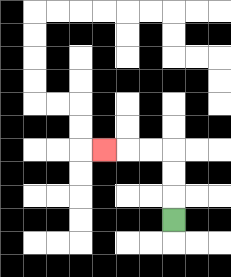{'start': '[7, 9]', 'end': '[4, 6]', 'path_directions': 'U,U,U,L,L,L', 'path_coordinates': '[[7, 9], [7, 8], [7, 7], [7, 6], [6, 6], [5, 6], [4, 6]]'}